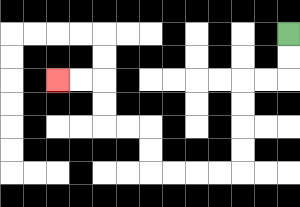{'start': '[12, 1]', 'end': '[2, 3]', 'path_directions': 'D,D,L,L,D,D,D,D,L,L,L,L,U,U,L,L,U,U,L,L', 'path_coordinates': '[[12, 1], [12, 2], [12, 3], [11, 3], [10, 3], [10, 4], [10, 5], [10, 6], [10, 7], [9, 7], [8, 7], [7, 7], [6, 7], [6, 6], [6, 5], [5, 5], [4, 5], [4, 4], [4, 3], [3, 3], [2, 3]]'}